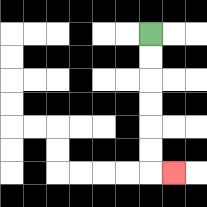{'start': '[6, 1]', 'end': '[7, 7]', 'path_directions': 'D,D,D,D,D,D,R', 'path_coordinates': '[[6, 1], [6, 2], [6, 3], [6, 4], [6, 5], [6, 6], [6, 7], [7, 7]]'}